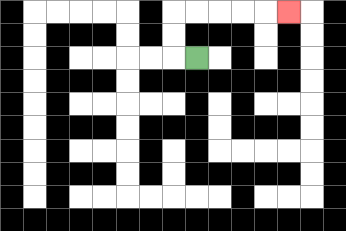{'start': '[8, 2]', 'end': '[12, 0]', 'path_directions': 'L,U,U,R,R,R,R,R', 'path_coordinates': '[[8, 2], [7, 2], [7, 1], [7, 0], [8, 0], [9, 0], [10, 0], [11, 0], [12, 0]]'}